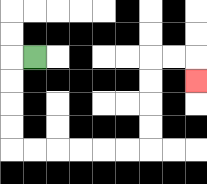{'start': '[1, 2]', 'end': '[8, 3]', 'path_directions': 'L,D,D,D,D,R,R,R,R,R,R,U,U,U,U,R,R,D', 'path_coordinates': '[[1, 2], [0, 2], [0, 3], [0, 4], [0, 5], [0, 6], [1, 6], [2, 6], [3, 6], [4, 6], [5, 6], [6, 6], [6, 5], [6, 4], [6, 3], [6, 2], [7, 2], [8, 2], [8, 3]]'}